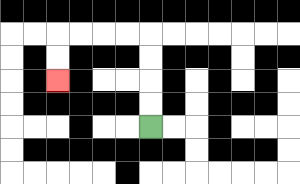{'start': '[6, 5]', 'end': '[2, 3]', 'path_directions': 'U,U,U,U,L,L,L,L,D,D', 'path_coordinates': '[[6, 5], [6, 4], [6, 3], [6, 2], [6, 1], [5, 1], [4, 1], [3, 1], [2, 1], [2, 2], [2, 3]]'}